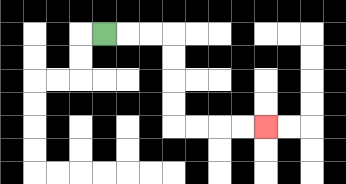{'start': '[4, 1]', 'end': '[11, 5]', 'path_directions': 'R,R,R,D,D,D,D,R,R,R,R', 'path_coordinates': '[[4, 1], [5, 1], [6, 1], [7, 1], [7, 2], [7, 3], [7, 4], [7, 5], [8, 5], [9, 5], [10, 5], [11, 5]]'}